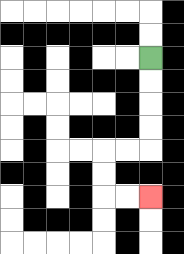{'start': '[6, 2]', 'end': '[6, 8]', 'path_directions': 'D,D,D,D,L,L,D,D,R,R', 'path_coordinates': '[[6, 2], [6, 3], [6, 4], [6, 5], [6, 6], [5, 6], [4, 6], [4, 7], [4, 8], [5, 8], [6, 8]]'}